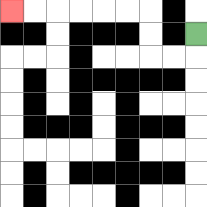{'start': '[8, 1]', 'end': '[0, 0]', 'path_directions': 'D,L,L,U,U,L,L,L,L,L,L', 'path_coordinates': '[[8, 1], [8, 2], [7, 2], [6, 2], [6, 1], [6, 0], [5, 0], [4, 0], [3, 0], [2, 0], [1, 0], [0, 0]]'}